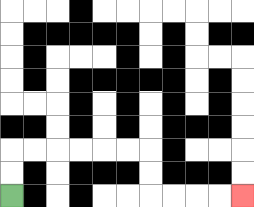{'start': '[0, 8]', 'end': '[10, 8]', 'path_directions': 'U,U,R,R,R,R,R,R,D,D,R,R,R,R', 'path_coordinates': '[[0, 8], [0, 7], [0, 6], [1, 6], [2, 6], [3, 6], [4, 6], [5, 6], [6, 6], [6, 7], [6, 8], [7, 8], [8, 8], [9, 8], [10, 8]]'}